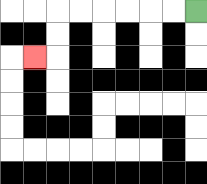{'start': '[8, 0]', 'end': '[1, 2]', 'path_directions': 'L,L,L,L,L,L,D,D,L', 'path_coordinates': '[[8, 0], [7, 0], [6, 0], [5, 0], [4, 0], [3, 0], [2, 0], [2, 1], [2, 2], [1, 2]]'}